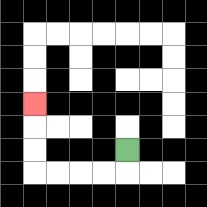{'start': '[5, 6]', 'end': '[1, 4]', 'path_directions': 'D,L,L,L,L,U,U,U', 'path_coordinates': '[[5, 6], [5, 7], [4, 7], [3, 7], [2, 7], [1, 7], [1, 6], [1, 5], [1, 4]]'}